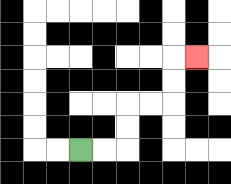{'start': '[3, 6]', 'end': '[8, 2]', 'path_directions': 'R,R,U,U,R,R,U,U,R', 'path_coordinates': '[[3, 6], [4, 6], [5, 6], [5, 5], [5, 4], [6, 4], [7, 4], [7, 3], [7, 2], [8, 2]]'}